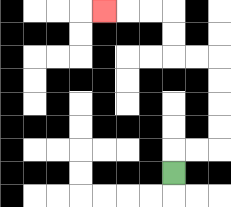{'start': '[7, 7]', 'end': '[4, 0]', 'path_directions': 'U,R,R,U,U,U,U,L,L,U,U,L,L,L', 'path_coordinates': '[[7, 7], [7, 6], [8, 6], [9, 6], [9, 5], [9, 4], [9, 3], [9, 2], [8, 2], [7, 2], [7, 1], [7, 0], [6, 0], [5, 0], [4, 0]]'}